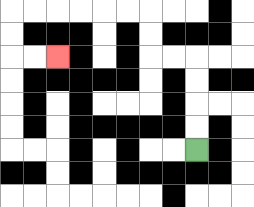{'start': '[8, 6]', 'end': '[2, 2]', 'path_directions': 'U,U,U,U,L,L,U,U,L,L,L,L,L,L,D,D,R,R', 'path_coordinates': '[[8, 6], [8, 5], [8, 4], [8, 3], [8, 2], [7, 2], [6, 2], [6, 1], [6, 0], [5, 0], [4, 0], [3, 0], [2, 0], [1, 0], [0, 0], [0, 1], [0, 2], [1, 2], [2, 2]]'}